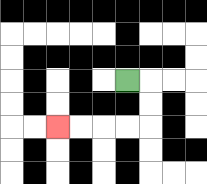{'start': '[5, 3]', 'end': '[2, 5]', 'path_directions': 'R,D,D,L,L,L,L', 'path_coordinates': '[[5, 3], [6, 3], [6, 4], [6, 5], [5, 5], [4, 5], [3, 5], [2, 5]]'}